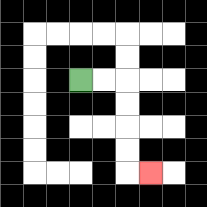{'start': '[3, 3]', 'end': '[6, 7]', 'path_directions': 'R,R,D,D,D,D,R', 'path_coordinates': '[[3, 3], [4, 3], [5, 3], [5, 4], [5, 5], [5, 6], [5, 7], [6, 7]]'}